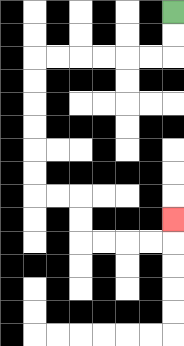{'start': '[7, 0]', 'end': '[7, 9]', 'path_directions': 'D,D,L,L,L,L,L,L,D,D,D,D,D,D,R,R,D,D,R,R,R,R,U', 'path_coordinates': '[[7, 0], [7, 1], [7, 2], [6, 2], [5, 2], [4, 2], [3, 2], [2, 2], [1, 2], [1, 3], [1, 4], [1, 5], [1, 6], [1, 7], [1, 8], [2, 8], [3, 8], [3, 9], [3, 10], [4, 10], [5, 10], [6, 10], [7, 10], [7, 9]]'}